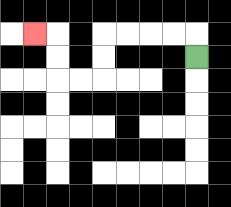{'start': '[8, 2]', 'end': '[1, 1]', 'path_directions': 'U,L,L,L,L,D,D,L,L,U,U,L', 'path_coordinates': '[[8, 2], [8, 1], [7, 1], [6, 1], [5, 1], [4, 1], [4, 2], [4, 3], [3, 3], [2, 3], [2, 2], [2, 1], [1, 1]]'}